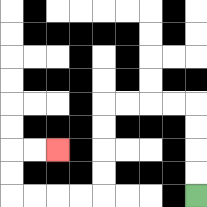{'start': '[8, 8]', 'end': '[2, 6]', 'path_directions': 'U,U,U,U,L,L,L,L,D,D,D,D,L,L,L,L,U,U,R,R', 'path_coordinates': '[[8, 8], [8, 7], [8, 6], [8, 5], [8, 4], [7, 4], [6, 4], [5, 4], [4, 4], [4, 5], [4, 6], [4, 7], [4, 8], [3, 8], [2, 8], [1, 8], [0, 8], [0, 7], [0, 6], [1, 6], [2, 6]]'}